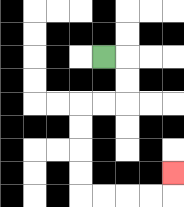{'start': '[4, 2]', 'end': '[7, 7]', 'path_directions': 'R,D,D,L,L,D,D,D,D,R,R,R,R,U', 'path_coordinates': '[[4, 2], [5, 2], [5, 3], [5, 4], [4, 4], [3, 4], [3, 5], [3, 6], [3, 7], [3, 8], [4, 8], [5, 8], [6, 8], [7, 8], [7, 7]]'}